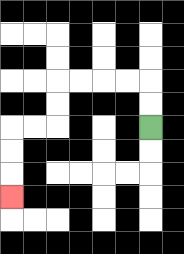{'start': '[6, 5]', 'end': '[0, 8]', 'path_directions': 'U,U,L,L,L,L,D,D,L,L,D,D,D', 'path_coordinates': '[[6, 5], [6, 4], [6, 3], [5, 3], [4, 3], [3, 3], [2, 3], [2, 4], [2, 5], [1, 5], [0, 5], [0, 6], [0, 7], [0, 8]]'}